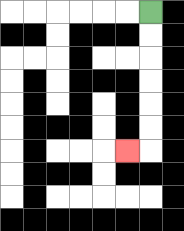{'start': '[6, 0]', 'end': '[5, 6]', 'path_directions': 'D,D,D,D,D,D,L', 'path_coordinates': '[[6, 0], [6, 1], [6, 2], [6, 3], [6, 4], [6, 5], [6, 6], [5, 6]]'}